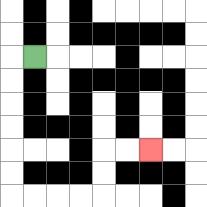{'start': '[1, 2]', 'end': '[6, 6]', 'path_directions': 'L,D,D,D,D,D,D,R,R,R,R,U,U,R,R', 'path_coordinates': '[[1, 2], [0, 2], [0, 3], [0, 4], [0, 5], [0, 6], [0, 7], [0, 8], [1, 8], [2, 8], [3, 8], [4, 8], [4, 7], [4, 6], [5, 6], [6, 6]]'}